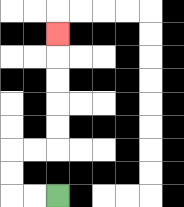{'start': '[2, 8]', 'end': '[2, 1]', 'path_directions': 'L,L,U,U,R,R,U,U,U,U,U', 'path_coordinates': '[[2, 8], [1, 8], [0, 8], [0, 7], [0, 6], [1, 6], [2, 6], [2, 5], [2, 4], [2, 3], [2, 2], [2, 1]]'}